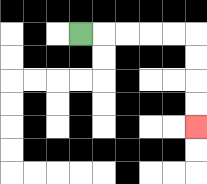{'start': '[3, 1]', 'end': '[8, 5]', 'path_directions': 'R,R,R,R,R,D,D,D,D', 'path_coordinates': '[[3, 1], [4, 1], [5, 1], [6, 1], [7, 1], [8, 1], [8, 2], [8, 3], [8, 4], [8, 5]]'}